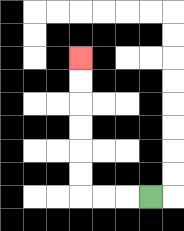{'start': '[6, 8]', 'end': '[3, 2]', 'path_directions': 'L,L,L,U,U,U,U,U,U', 'path_coordinates': '[[6, 8], [5, 8], [4, 8], [3, 8], [3, 7], [3, 6], [3, 5], [3, 4], [3, 3], [3, 2]]'}